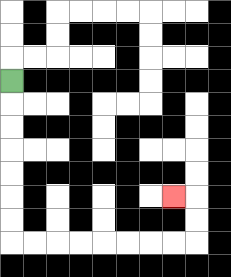{'start': '[0, 3]', 'end': '[7, 8]', 'path_directions': 'D,D,D,D,D,D,D,R,R,R,R,R,R,R,R,U,U,L', 'path_coordinates': '[[0, 3], [0, 4], [0, 5], [0, 6], [0, 7], [0, 8], [0, 9], [0, 10], [1, 10], [2, 10], [3, 10], [4, 10], [5, 10], [6, 10], [7, 10], [8, 10], [8, 9], [8, 8], [7, 8]]'}